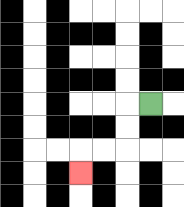{'start': '[6, 4]', 'end': '[3, 7]', 'path_directions': 'L,D,D,L,L,D', 'path_coordinates': '[[6, 4], [5, 4], [5, 5], [5, 6], [4, 6], [3, 6], [3, 7]]'}